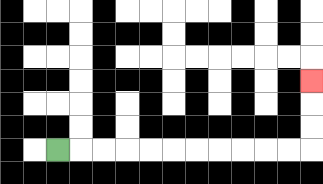{'start': '[2, 6]', 'end': '[13, 3]', 'path_directions': 'R,R,R,R,R,R,R,R,R,R,R,U,U,U', 'path_coordinates': '[[2, 6], [3, 6], [4, 6], [5, 6], [6, 6], [7, 6], [8, 6], [9, 6], [10, 6], [11, 6], [12, 6], [13, 6], [13, 5], [13, 4], [13, 3]]'}